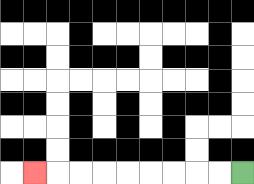{'start': '[10, 7]', 'end': '[1, 7]', 'path_directions': 'L,L,L,L,L,L,L,L,L', 'path_coordinates': '[[10, 7], [9, 7], [8, 7], [7, 7], [6, 7], [5, 7], [4, 7], [3, 7], [2, 7], [1, 7]]'}